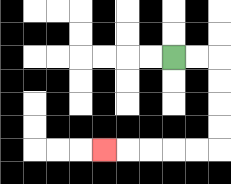{'start': '[7, 2]', 'end': '[4, 6]', 'path_directions': 'R,R,D,D,D,D,L,L,L,L,L', 'path_coordinates': '[[7, 2], [8, 2], [9, 2], [9, 3], [9, 4], [9, 5], [9, 6], [8, 6], [7, 6], [6, 6], [5, 6], [4, 6]]'}